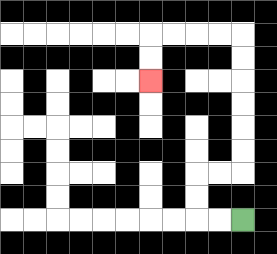{'start': '[10, 9]', 'end': '[6, 3]', 'path_directions': 'L,L,U,U,R,R,U,U,U,U,U,U,L,L,L,L,D,D', 'path_coordinates': '[[10, 9], [9, 9], [8, 9], [8, 8], [8, 7], [9, 7], [10, 7], [10, 6], [10, 5], [10, 4], [10, 3], [10, 2], [10, 1], [9, 1], [8, 1], [7, 1], [6, 1], [6, 2], [6, 3]]'}